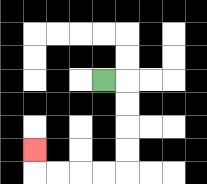{'start': '[4, 3]', 'end': '[1, 6]', 'path_directions': 'R,D,D,D,D,L,L,L,L,U', 'path_coordinates': '[[4, 3], [5, 3], [5, 4], [5, 5], [5, 6], [5, 7], [4, 7], [3, 7], [2, 7], [1, 7], [1, 6]]'}